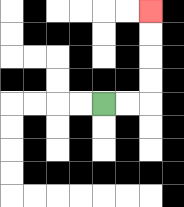{'start': '[4, 4]', 'end': '[6, 0]', 'path_directions': 'R,R,U,U,U,U', 'path_coordinates': '[[4, 4], [5, 4], [6, 4], [6, 3], [6, 2], [6, 1], [6, 0]]'}